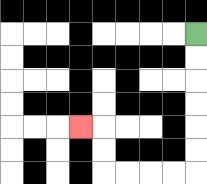{'start': '[8, 1]', 'end': '[3, 5]', 'path_directions': 'D,D,D,D,D,D,L,L,L,L,U,U,L', 'path_coordinates': '[[8, 1], [8, 2], [8, 3], [8, 4], [8, 5], [8, 6], [8, 7], [7, 7], [6, 7], [5, 7], [4, 7], [4, 6], [4, 5], [3, 5]]'}